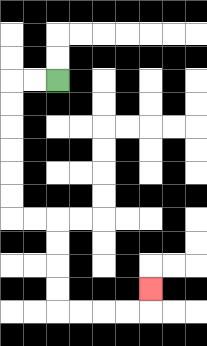{'start': '[2, 3]', 'end': '[6, 12]', 'path_directions': 'L,L,D,D,D,D,D,D,R,R,D,D,D,D,R,R,R,R,U', 'path_coordinates': '[[2, 3], [1, 3], [0, 3], [0, 4], [0, 5], [0, 6], [0, 7], [0, 8], [0, 9], [1, 9], [2, 9], [2, 10], [2, 11], [2, 12], [2, 13], [3, 13], [4, 13], [5, 13], [6, 13], [6, 12]]'}